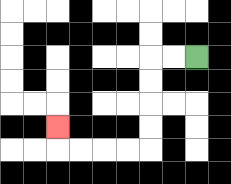{'start': '[8, 2]', 'end': '[2, 5]', 'path_directions': 'L,L,D,D,D,D,L,L,L,L,U', 'path_coordinates': '[[8, 2], [7, 2], [6, 2], [6, 3], [6, 4], [6, 5], [6, 6], [5, 6], [4, 6], [3, 6], [2, 6], [2, 5]]'}